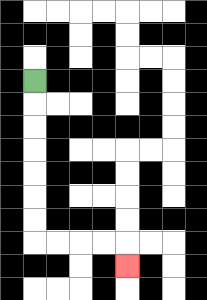{'start': '[1, 3]', 'end': '[5, 11]', 'path_directions': 'D,D,D,D,D,D,D,R,R,R,R,D', 'path_coordinates': '[[1, 3], [1, 4], [1, 5], [1, 6], [1, 7], [1, 8], [1, 9], [1, 10], [2, 10], [3, 10], [4, 10], [5, 10], [5, 11]]'}